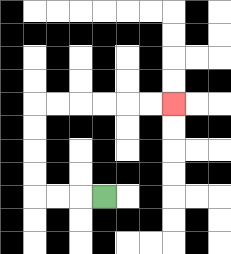{'start': '[4, 8]', 'end': '[7, 4]', 'path_directions': 'L,L,L,U,U,U,U,R,R,R,R,R,R', 'path_coordinates': '[[4, 8], [3, 8], [2, 8], [1, 8], [1, 7], [1, 6], [1, 5], [1, 4], [2, 4], [3, 4], [4, 4], [5, 4], [6, 4], [7, 4]]'}